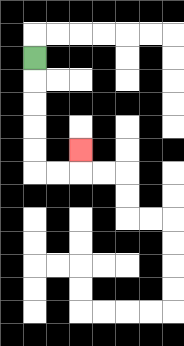{'start': '[1, 2]', 'end': '[3, 6]', 'path_directions': 'D,D,D,D,D,R,R,U', 'path_coordinates': '[[1, 2], [1, 3], [1, 4], [1, 5], [1, 6], [1, 7], [2, 7], [3, 7], [3, 6]]'}